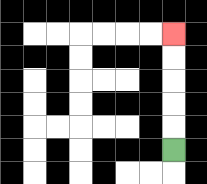{'start': '[7, 6]', 'end': '[7, 1]', 'path_directions': 'U,U,U,U,U', 'path_coordinates': '[[7, 6], [7, 5], [7, 4], [7, 3], [7, 2], [7, 1]]'}